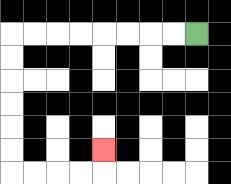{'start': '[8, 1]', 'end': '[4, 6]', 'path_directions': 'L,L,L,L,L,L,L,L,D,D,D,D,D,D,R,R,R,R,U', 'path_coordinates': '[[8, 1], [7, 1], [6, 1], [5, 1], [4, 1], [3, 1], [2, 1], [1, 1], [0, 1], [0, 2], [0, 3], [0, 4], [0, 5], [0, 6], [0, 7], [1, 7], [2, 7], [3, 7], [4, 7], [4, 6]]'}